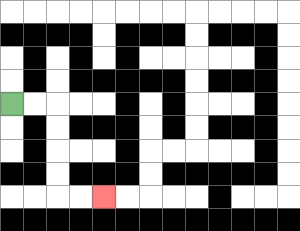{'start': '[0, 4]', 'end': '[4, 8]', 'path_directions': 'R,R,D,D,D,D,R,R', 'path_coordinates': '[[0, 4], [1, 4], [2, 4], [2, 5], [2, 6], [2, 7], [2, 8], [3, 8], [4, 8]]'}